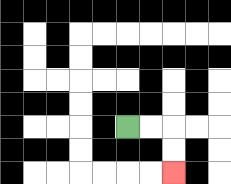{'start': '[5, 5]', 'end': '[7, 7]', 'path_directions': 'R,R,D,D', 'path_coordinates': '[[5, 5], [6, 5], [7, 5], [7, 6], [7, 7]]'}